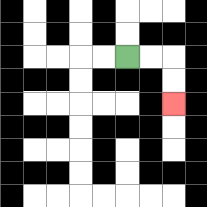{'start': '[5, 2]', 'end': '[7, 4]', 'path_directions': 'R,R,D,D', 'path_coordinates': '[[5, 2], [6, 2], [7, 2], [7, 3], [7, 4]]'}